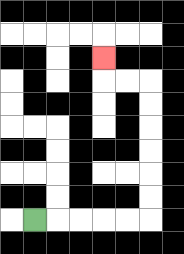{'start': '[1, 9]', 'end': '[4, 2]', 'path_directions': 'R,R,R,R,R,U,U,U,U,U,U,L,L,U', 'path_coordinates': '[[1, 9], [2, 9], [3, 9], [4, 9], [5, 9], [6, 9], [6, 8], [6, 7], [6, 6], [6, 5], [6, 4], [6, 3], [5, 3], [4, 3], [4, 2]]'}